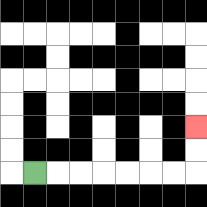{'start': '[1, 7]', 'end': '[8, 5]', 'path_directions': 'R,R,R,R,R,R,R,U,U', 'path_coordinates': '[[1, 7], [2, 7], [3, 7], [4, 7], [5, 7], [6, 7], [7, 7], [8, 7], [8, 6], [8, 5]]'}